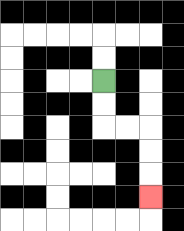{'start': '[4, 3]', 'end': '[6, 8]', 'path_directions': 'D,D,R,R,D,D,D', 'path_coordinates': '[[4, 3], [4, 4], [4, 5], [5, 5], [6, 5], [6, 6], [6, 7], [6, 8]]'}